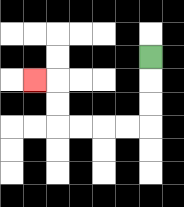{'start': '[6, 2]', 'end': '[1, 3]', 'path_directions': 'D,D,D,L,L,L,L,U,U,L', 'path_coordinates': '[[6, 2], [6, 3], [6, 4], [6, 5], [5, 5], [4, 5], [3, 5], [2, 5], [2, 4], [2, 3], [1, 3]]'}